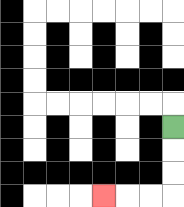{'start': '[7, 5]', 'end': '[4, 8]', 'path_directions': 'D,D,D,L,L,L', 'path_coordinates': '[[7, 5], [7, 6], [7, 7], [7, 8], [6, 8], [5, 8], [4, 8]]'}